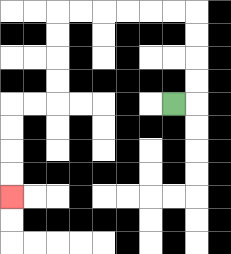{'start': '[7, 4]', 'end': '[0, 8]', 'path_directions': 'R,U,U,U,U,L,L,L,L,L,L,D,D,D,D,L,L,D,D,D,D', 'path_coordinates': '[[7, 4], [8, 4], [8, 3], [8, 2], [8, 1], [8, 0], [7, 0], [6, 0], [5, 0], [4, 0], [3, 0], [2, 0], [2, 1], [2, 2], [2, 3], [2, 4], [1, 4], [0, 4], [0, 5], [0, 6], [0, 7], [0, 8]]'}